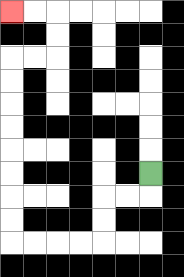{'start': '[6, 7]', 'end': '[0, 0]', 'path_directions': 'D,L,L,D,D,L,L,L,L,U,U,U,U,U,U,U,U,R,R,U,U,L,L', 'path_coordinates': '[[6, 7], [6, 8], [5, 8], [4, 8], [4, 9], [4, 10], [3, 10], [2, 10], [1, 10], [0, 10], [0, 9], [0, 8], [0, 7], [0, 6], [0, 5], [0, 4], [0, 3], [0, 2], [1, 2], [2, 2], [2, 1], [2, 0], [1, 0], [0, 0]]'}